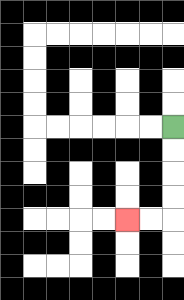{'start': '[7, 5]', 'end': '[5, 9]', 'path_directions': 'D,D,D,D,L,L', 'path_coordinates': '[[7, 5], [7, 6], [7, 7], [7, 8], [7, 9], [6, 9], [5, 9]]'}